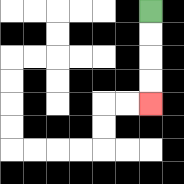{'start': '[6, 0]', 'end': '[6, 4]', 'path_directions': 'D,D,D,D', 'path_coordinates': '[[6, 0], [6, 1], [6, 2], [6, 3], [6, 4]]'}